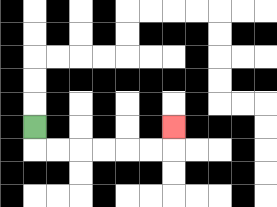{'start': '[1, 5]', 'end': '[7, 5]', 'path_directions': 'D,R,R,R,R,R,R,U', 'path_coordinates': '[[1, 5], [1, 6], [2, 6], [3, 6], [4, 6], [5, 6], [6, 6], [7, 6], [7, 5]]'}